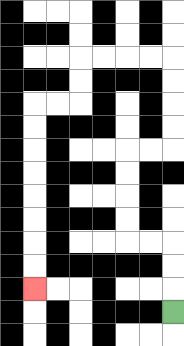{'start': '[7, 13]', 'end': '[1, 12]', 'path_directions': 'U,U,U,L,L,U,U,U,U,R,R,U,U,U,U,L,L,L,L,D,D,L,L,D,D,D,D,D,D,D,D', 'path_coordinates': '[[7, 13], [7, 12], [7, 11], [7, 10], [6, 10], [5, 10], [5, 9], [5, 8], [5, 7], [5, 6], [6, 6], [7, 6], [7, 5], [7, 4], [7, 3], [7, 2], [6, 2], [5, 2], [4, 2], [3, 2], [3, 3], [3, 4], [2, 4], [1, 4], [1, 5], [1, 6], [1, 7], [1, 8], [1, 9], [1, 10], [1, 11], [1, 12]]'}